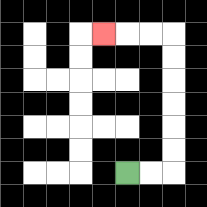{'start': '[5, 7]', 'end': '[4, 1]', 'path_directions': 'R,R,U,U,U,U,U,U,L,L,L', 'path_coordinates': '[[5, 7], [6, 7], [7, 7], [7, 6], [7, 5], [7, 4], [7, 3], [7, 2], [7, 1], [6, 1], [5, 1], [4, 1]]'}